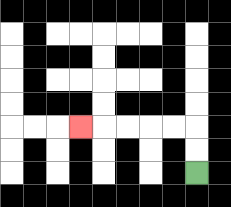{'start': '[8, 7]', 'end': '[3, 5]', 'path_directions': 'U,U,L,L,L,L,L', 'path_coordinates': '[[8, 7], [8, 6], [8, 5], [7, 5], [6, 5], [5, 5], [4, 5], [3, 5]]'}